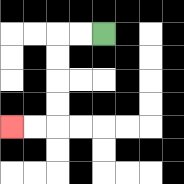{'start': '[4, 1]', 'end': '[0, 5]', 'path_directions': 'L,L,D,D,D,D,L,L', 'path_coordinates': '[[4, 1], [3, 1], [2, 1], [2, 2], [2, 3], [2, 4], [2, 5], [1, 5], [0, 5]]'}